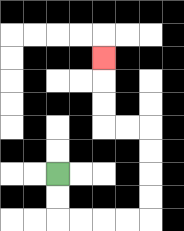{'start': '[2, 7]', 'end': '[4, 2]', 'path_directions': 'D,D,R,R,R,R,U,U,U,U,L,L,U,U,U', 'path_coordinates': '[[2, 7], [2, 8], [2, 9], [3, 9], [4, 9], [5, 9], [6, 9], [6, 8], [6, 7], [6, 6], [6, 5], [5, 5], [4, 5], [4, 4], [4, 3], [4, 2]]'}